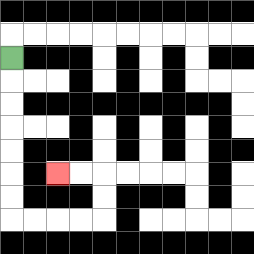{'start': '[0, 2]', 'end': '[2, 7]', 'path_directions': 'D,D,D,D,D,D,D,R,R,R,R,U,U,L,L', 'path_coordinates': '[[0, 2], [0, 3], [0, 4], [0, 5], [0, 6], [0, 7], [0, 8], [0, 9], [1, 9], [2, 9], [3, 9], [4, 9], [4, 8], [4, 7], [3, 7], [2, 7]]'}